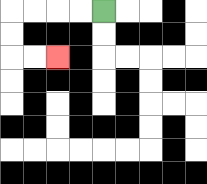{'start': '[4, 0]', 'end': '[2, 2]', 'path_directions': 'L,L,L,L,D,D,R,R', 'path_coordinates': '[[4, 0], [3, 0], [2, 0], [1, 0], [0, 0], [0, 1], [0, 2], [1, 2], [2, 2]]'}